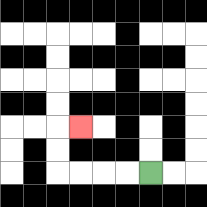{'start': '[6, 7]', 'end': '[3, 5]', 'path_directions': 'L,L,L,L,U,U,R', 'path_coordinates': '[[6, 7], [5, 7], [4, 7], [3, 7], [2, 7], [2, 6], [2, 5], [3, 5]]'}